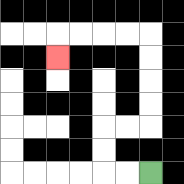{'start': '[6, 7]', 'end': '[2, 2]', 'path_directions': 'L,L,U,U,R,R,U,U,U,U,L,L,L,L,D', 'path_coordinates': '[[6, 7], [5, 7], [4, 7], [4, 6], [4, 5], [5, 5], [6, 5], [6, 4], [6, 3], [6, 2], [6, 1], [5, 1], [4, 1], [3, 1], [2, 1], [2, 2]]'}